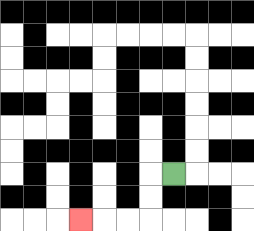{'start': '[7, 7]', 'end': '[3, 9]', 'path_directions': 'L,D,D,L,L,L', 'path_coordinates': '[[7, 7], [6, 7], [6, 8], [6, 9], [5, 9], [4, 9], [3, 9]]'}